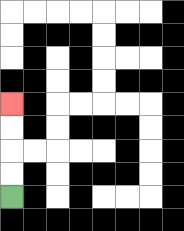{'start': '[0, 8]', 'end': '[0, 4]', 'path_directions': 'U,U,U,U', 'path_coordinates': '[[0, 8], [0, 7], [0, 6], [0, 5], [0, 4]]'}